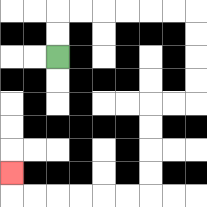{'start': '[2, 2]', 'end': '[0, 7]', 'path_directions': 'U,U,R,R,R,R,R,R,D,D,D,D,L,L,D,D,D,D,L,L,L,L,L,L,U', 'path_coordinates': '[[2, 2], [2, 1], [2, 0], [3, 0], [4, 0], [5, 0], [6, 0], [7, 0], [8, 0], [8, 1], [8, 2], [8, 3], [8, 4], [7, 4], [6, 4], [6, 5], [6, 6], [6, 7], [6, 8], [5, 8], [4, 8], [3, 8], [2, 8], [1, 8], [0, 8], [0, 7]]'}